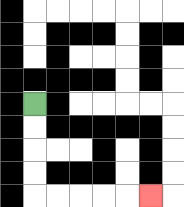{'start': '[1, 4]', 'end': '[6, 8]', 'path_directions': 'D,D,D,D,R,R,R,R,R', 'path_coordinates': '[[1, 4], [1, 5], [1, 6], [1, 7], [1, 8], [2, 8], [3, 8], [4, 8], [5, 8], [6, 8]]'}